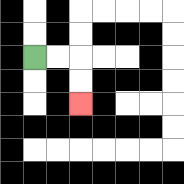{'start': '[1, 2]', 'end': '[3, 4]', 'path_directions': 'R,R,D,D', 'path_coordinates': '[[1, 2], [2, 2], [3, 2], [3, 3], [3, 4]]'}